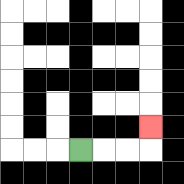{'start': '[3, 6]', 'end': '[6, 5]', 'path_directions': 'R,R,R,U', 'path_coordinates': '[[3, 6], [4, 6], [5, 6], [6, 6], [6, 5]]'}